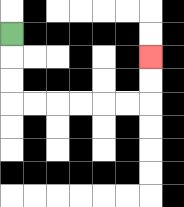{'start': '[0, 1]', 'end': '[6, 2]', 'path_directions': 'D,D,D,R,R,R,R,R,R,U,U', 'path_coordinates': '[[0, 1], [0, 2], [0, 3], [0, 4], [1, 4], [2, 4], [3, 4], [4, 4], [5, 4], [6, 4], [6, 3], [6, 2]]'}